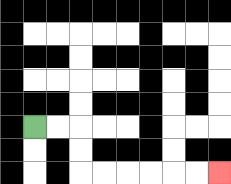{'start': '[1, 5]', 'end': '[9, 7]', 'path_directions': 'R,R,D,D,R,R,R,R,R,R', 'path_coordinates': '[[1, 5], [2, 5], [3, 5], [3, 6], [3, 7], [4, 7], [5, 7], [6, 7], [7, 7], [8, 7], [9, 7]]'}